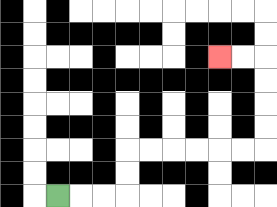{'start': '[2, 8]', 'end': '[9, 2]', 'path_directions': 'R,R,R,U,U,R,R,R,R,R,R,U,U,U,U,L,L', 'path_coordinates': '[[2, 8], [3, 8], [4, 8], [5, 8], [5, 7], [5, 6], [6, 6], [7, 6], [8, 6], [9, 6], [10, 6], [11, 6], [11, 5], [11, 4], [11, 3], [11, 2], [10, 2], [9, 2]]'}